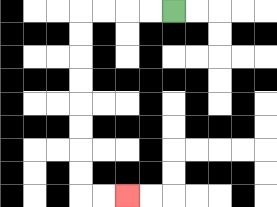{'start': '[7, 0]', 'end': '[5, 8]', 'path_directions': 'L,L,L,L,D,D,D,D,D,D,D,D,R,R', 'path_coordinates': '[[7, 0], [6, 0], [5, 0], [4, 0], [3, 0], [3, 1], [3, 2], [3, 3], [3, 4], [3, 5], [3, 6], [3, 7], [3, 8], [4, 8], [5, 8]]'}